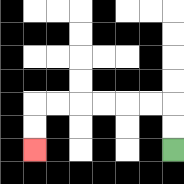{'start': '[7, 6]', 'end': '[1, 6]', 'path_directions': 'U,U,L,L,L,L,L,L,D,D', 'path_coordinates': '[[7, 6], [7, 5], [7, 4], [6, 4], [5, 4], [4, 4], [3, 4], [2, 4], [1, 4], [1, 5], [1, 6]]'}